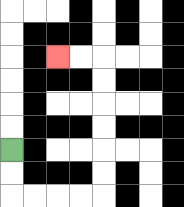{'start': '[0, 6]', 'end': '[2, 2]', 'path_directions': 'D,D,R,R,R,R,U,U,U,U,U,U,L,L', 'path_coordinates': '[[0, 6], [0, 7], [0, 8], [1, 8], [2, 8], [3, 8], [4, 8], [4, 7], [4, 6], [4, 5], [4, 4], [4, 3], [4, 2], [3, 2], [2, 2]]'}